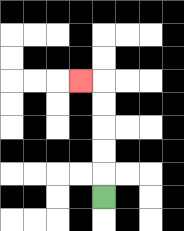{'start': '[4, 8]', 'end': '[3, 3]', 'path_directions': 'U,U,U,U,U,L', 'path_coordinates': '[[4, 8], [4, 7], [4, 6], [4, 5], [4, 4], [4, 3], [3, 3]]'}